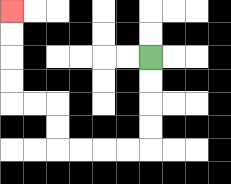{'start': '[6, 2]', 'end': '[0, 0]', 'path_directions': 'D,D,D,D,L,L,L,L,U,U,L,L,U,U,U,U', 'path_coordinates': '[[6, 2], [6, 3], [6, 4], [6, 5], [6, 6], [5, 6], [4, 6], [3, 6], [2, 6], [2, 5], [2, 4], [1, 4], [0, 4], [0, 3], [0, 2], [0, 1], [0, 0]]'}